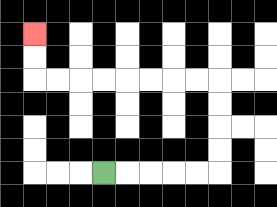{'start': '[4, 7]', 'end': '[1, 1]', 'path_directions': 'R,R,R,R,R,U,U,U,U,L,L,L,L,L,L,L,L,U,U', 'path_coordinates': '[[4, 7], [5, 7], [6, 7], [7, 7], [8, 7], [9, 7], [9, 6], [9, 5], [9, 4], [9, 3], [8, 3], [7, 3], [6, 3], [5, 3], [4, 3], [3, 3], [2, 3], [1, 3], [1, 2], [1, 1]]'}